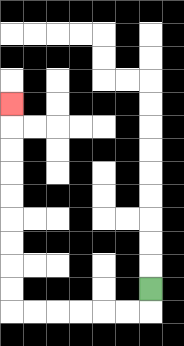{'start': '[6, 12]', 'end': '[0, 4]', 'path_directions': 'D,L,L,L,L,L,L,U,U,U,U,U,U,U,U,U', 'path_coordinates': '[[6, 12], [6, 13], [5, 13], [4, 13], [3, 13], [2, 13], [1, 13], [0, 13], [0, 12], [0, 11], [0, 10], [0, 9], [0, 8], [0, 7], [0, 6], [0, 5], [0, 4]]'}